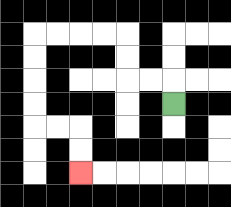{'start': '[7, 4]', 'end': '[3, 7]', 'path_directions': 'U,L,L,U,U,L,L,L,L,D,D,D,D,R,R,D,D', 'path_coordinates': '[[7, 4], [7, 3], [6, 3], [5, 3], [5, 2], [5, 1], [4, 1], [3, 1], [2, 1], [1, 1], [1, 2], [1, 3], [1, 4], [1, 5], [2, 5], [3, 5], [3, 6], [3, 7]]'}